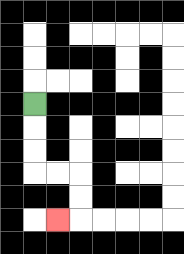{'start': '[1, 4]', 'end': '[2, 9]', 'path_directions': 'D,D,D,R,R,D,D,L', 'path_coordinates': '[[1, 4], [1, 5], [1, 6], [1, 7], [2, 7], [3, 7], [3, 8], [3, 9], [2, 9]]'}